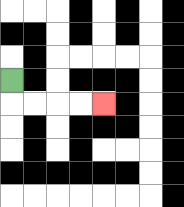{'start': '[0, 3]', 'end': '[4, 4]', 'path_directions': 'D,R,R,R,R', 'path_coordinates': '[[0, 3], [0, 4], [1, 4], [2, 4], [3, 4], [4, 4]]'}